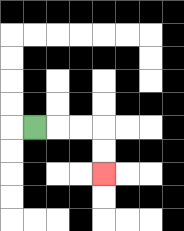{'start': '[1, 5]', 'end': '[4, 7]', 'path_directions': 'R,R,R,D,D', 'path_coordinates': '[[1, 5], [2, 5], [3, 5], [4, 5], [4, 6], [4, 7]]'}